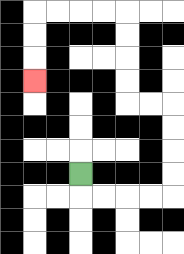{'start': '[3, 7]', 'end': '[1, 3]', 'path_directions': 'D,R,R,R,R,U,U,U,U,L,L,U,U,U,U,L,L,L,L,D,D,D', 'path_coordinates': '[[3, 7], [3, 8], [4, 8], [5, 8], [6, 8], [7, 8], [7, 7], [7, 6], [7, 5], [7, 4], [6, 4], [5, 4], [5, 3], [5, 2], [5, 1], [5, 0], [4, 0], [3, 0], [2, 0], [1, 0], [1, 1], [1, 2], [1, 3]]'}